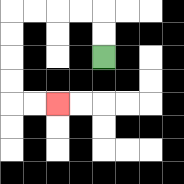{'start': '[4, 2]', 'end': '[2, 4]', 'path_directions': 'U,U,L,L,L,L,D,D,D,D,R,R', 'path_coordinates': '[[4, 2], [4, 1], [4, 0], [3, 0], [2, 0], [1, 0], [0, 0], [0, 1], [0, 2], [0, 3], [0, 4], [1, 4], [2, 4]]'}